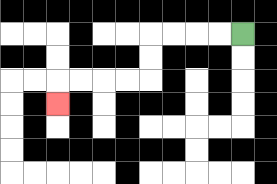{'start': '[10, 1]', 'end': '[2, 4]', 'path_directions': 'L,L,L,L,D,D,L,L,L,L,D', 'path_coordinates': '[[10, 1], [9, 1], [8, 1], [7, 1], [6, 1], [6, 2], [6, 3], [5, 3], [4, 3], [3, 3], [2, 3], [2, 4]]'}